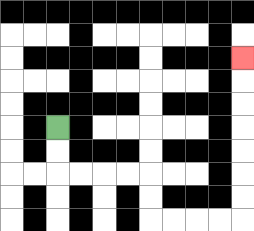{'start': '[2, 5]', 'end': '[10, 2]', 'path_directions': 'D,D,R,R,R,R,D,D,R,R,R,R,U,U,U,U,U,U,U', 'path_coordinates': '[[2, 5], [2, 6], [2, 7], [3, 7], [4, 7], [5, 7], [6, 7], [6, 8], [6, 9], [7, 9], [8, 9], [9, 9], [10, 9], [10, 8], [10, 7], [10, 6], [10, 5], [10, 4], [10, 3], [10, 2]]'}